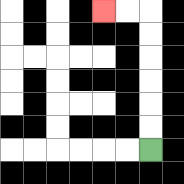{'start': '[6, 6]', 'end': '[4, 0]', 'path_directions': 'U,U,U,U,U,U,L,L', 'path_coordinates': '[[6, 6], [6, 5], [6, 4], [6, 3], [6, 2], [6, 1], [6, 0], [5, 0], [4, 0]]'}